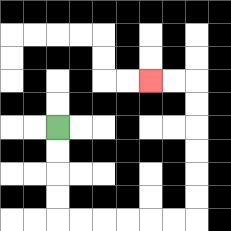{'start': '[2, 5]', 'end': '[6, 3]', 'path_directions': 'D,D,D,D,R,R,R,R,R,R,U,U,U,U,U,U,L,L', 'path_coordinates': '[[2, 5], [2, 6], [2, 7], [2, 8], [2, 9], [3, 9], [4, 9], [5, 9], [6, 9], [7, 9], [8, 9], [8, 8], [8, 7], [8, 6], [8, 5], [8, 4], [8, 3], [7, 3], [6, 3]]'}